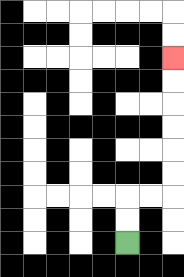{'start': '[5, 10]', 'end': '[7, 2]', 'path_directions': 'U,U,R,R,U,U,U,U,U,U', 'path_coordinates': '[[5, 10], [5, 9], [5, 8], [6, 8], [7, 8], [7, 7], [7, 6], [7, 5], [7, 4], [7, 3], [7, 2]]'}